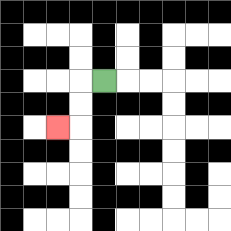{'start': '[4, 3]', 'end': '[2, 5]', 'path_directions': 'L,D,D,L', 'path_coordinates': '[[4, 3], [3, 3], [3, 4], [3, 5], [2, 5]]'}